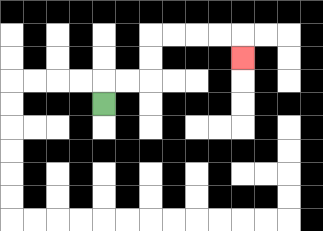{'start': '[4, 4]', 'end': '[10, 2]', 'path_directions': 'U,R,R,U,U,R,R,R,R,D', 'path_coordinates': '[[4, 4], [4, 3], [5, 3], [6, 3], [6, 2], [6, 1], [7, 1], [8, 1], [9, 1], [10, 1], [10, 2]]'}